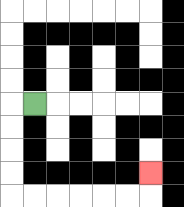{'start': '[1, 4]', 'end': '[6, 7]', 'path_directions': 'L,D,D,D,D,R,R,R,R,R,R,U', 'path_coordinates': '[[1, 4], [0, 4], [0, 5], [0, 6], [0, 7], [0, 8], [1, 8], [2, 8], [3, 8], [4, 8], [5, 8], [6, 8], [6, 7]]'}